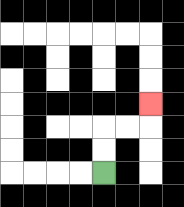{'start': '[4, 7]', 'end': '[6, 4]', 'path_directions': 'U,U,R,R,U', 'path_coordinates': '[[4, 7], [4, 6], [4, 5], [5, 5], [6, 5], [6, 4]]'}